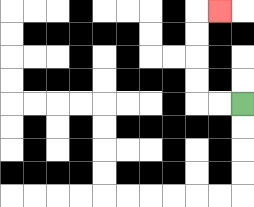{'start': '[10, 4]', 'end': '[9, 0]', 'path_directions': 'L,L,U,U,U,U,R', 'path_coordinates': '[[10, 4], [9, 4], [8, 4], [8, 3], [8, 2], [8, 1], [8, 0], [9, 0]]'}